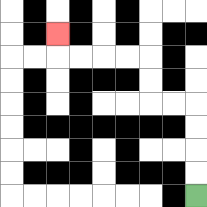{'start': '[8, 8]', 'end': '[2, 1]', 'path_directions': 'U,U,U,U,L,L,U,U,L,L,L,L,U', 'path_coordinates': '[[8, 8], [8, 7], [8, 6], [8, 5], [8, 4], [7, 4], [6, 4], [6, 3], [6, 2], [5, 2], [4, 2], [3, 2], [2, 2], [2, 1]]'}